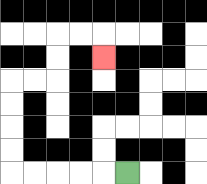{'start': '[5, 7]', 'end': '[4, 2]', 'path_directions': 'L,L,L,L,L,U,U,U,U,R,R,U,U,R,R,D', 'path_coordinates': '[[5, 7], [4, 7], [3, 7], [2, 7], [1, 7], [0, 7], [0, 6], [0, 5], [0, 4], [0, 3], [1, 3], [2, 3], [2, 2], [2, 1], [3, 1], [4, 1], [4, 2]]'}